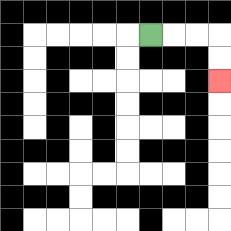{'start': '[6, 1]', 'end': '[9, 3]', 'path_directions': 'R,R,R,D,D', 'path_coordinates': '[[6, 1], [7, 1], [8, 1], [9, 1], [9, 2], [9, 3]]'}